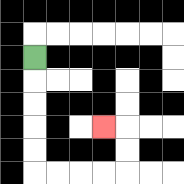{'start': '[1, 2]', 'end': '[4, 5]', 'path_directions': 'D,D,D,D,D,R,R,R,R,U,U,L', 'path_coordinates': '[[1, 2], [1, 3], [1, 4], [1, 5], [1, 6], [1, 7], [2, 7], [3, 7], [4, 7], [5, 7], [5, 6], [5, 5], [4, 5]]'}